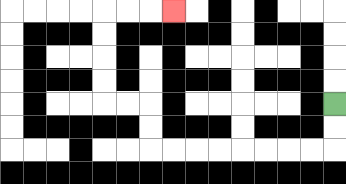{'start': '[14, 4]', 'end': '[7, 0]', 'path_directions': 'D,D,L,L,L,L,L,L,L,L,U,U,L,L,U,U,U,U,R,R,R', 'path_coordinates': '[[14, 4], [14, 5], [14, 6], [13, 6], [12, 6], [11, 6], [10, 6], [9, 6], [8, 6], [7, 6], [6, 6], [6, 5], [6, 4], [5, 4], [4, 4], [4, 3], [4, 2], [4, 1], [4, 0], [5, 0], [6, 0], [7, 0]]'}